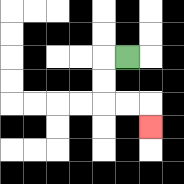{'start': '[5, 2]', 'end': '[6, 5]', 'path_directions': 'L,D,D,R,R,D', 'path_coordinates': '[[5, 2], [4, 2], [4, 3], [4, 4], [5, 4], [6, 4], [6, 5]]'}